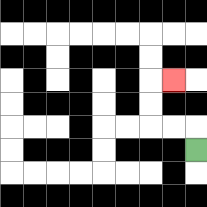{'start': '[8, 6]', 'end': '[7, 3]', 'path_directions': 'U,L,L,U,U,R', 'path_coordinates': '[[8, 6], [8, 5], [7, 5], [6, 5], [6, 4], [6, 3], [7, 3]]'}